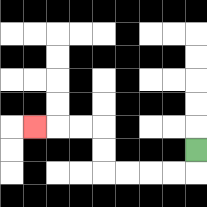{'start': '[8, 6]', 'end': '[1, 5]', 'path_directions': 'D,L,L,L,L,U,U,L,L,L', 'path_coordinates': '[[8, 6], [8, 7], [7, 7], [6, 7], [5, 7], [4, 7], [4, 6], [4, 5], [3, 5], [2, 5], [1, 5]]'}